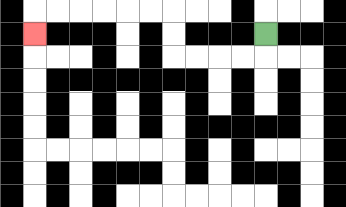{'start': '[11, 1]', 'end': '[1, 1]', 'path_directions': 'D,L,L,L,L,U,U,L,L,L,L,L,L,D', 'path_coordinates': '[[11, 1], [11, 2], [10, 2], [9, 2], [8, 2], [7, 2], [7, 1], [7, 0], [6, 0], [5, 0], [4, 0], [3, 0], [2, 0], [1, 0], [1, 1]]'}